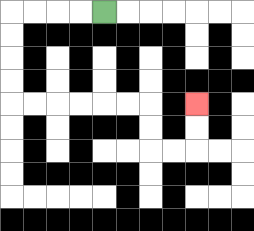{'start': '[4, 0]', 'end': '[8, 4]', 'path_directions': 'L,L,L,L,D,D,D,D,R,R,R,R,R,R,D,D,R,R,U,U', 'path_coordinates': '[[4, 0], [3, 0], [2, 0], [1, 0], [0, 0], [0, 1], [0, 2], [0, 3], [0, 4], [1, 4], [2, 4], [3, 4], [4, 4], [5, 4], [6, 4], [6, 5], [6, 6], [7, 6], [8, 6], [8, 5], [8, 4]]'}